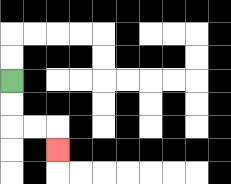{'start': '[0, 3]', 'end': '[2, 6]', 'path_directions': 'D,D,R,R,D', 'path_coordinates': '[[0, 3], [0, 4], [0, 5], [1, 5], [2, 5], [2, 6]]'}